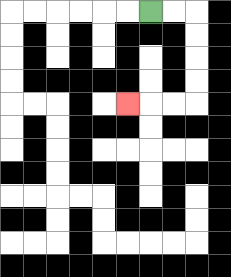{'start': '[6, 0]', 'end': '[5, 4]', 'path_directions': 'R,R,D,D,D,D,L,L,L', 'path_coordinates': '[[6, 0], [7, 0], [8, 0], [8, 1], [8, 2], [8, 3], [8, 4], [7, 4], [6, 4], [5, 4]]'}